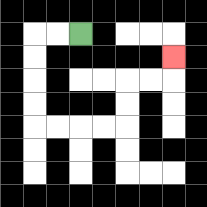{'start': '[3, 1]', 'end': '[7, 2]', 'path_directions': 'L,L,D,D,D,D,R,R,R,R,U,U,R,R,U', 'path_coordinates': '[[3, 1], [2, 1], [1, 1], [1, 2], [1, 3], [1, 4], [1, 5], [2, 5], [3, 5], [4, 5], [5, 5], [5, 4], [5, 3], [6, 3], [7, 3], [7, 2]]'}